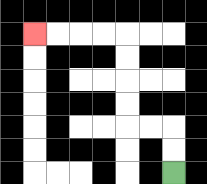{'start': '[7, 7]', 'end': '[1, 1]', 'path_directions': 'U,U,L,L,U,U,U,U,L,L,L,L', 'path_coordinates': '[[7, 7], [7, 6], [7, 5], [6, 5], [5, 5], [5, 4], [5, 3], [5, 2], [5, 1], [4, 1], [3, 1], [2, 1], [1, 1]]'}